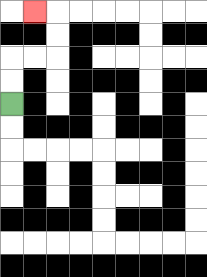{'start': '[0, 4]', 'end': '[1, 0]', 'path_directions': 'U,U,R,R,U,U,L', 'path_coordinates': '[[0, 4], [0, 3], [0, 2], [1, 2], [2, 2], [2, 1], [2, 0], [1, 0]]'}